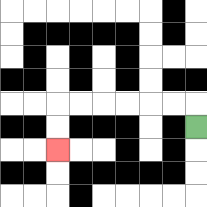{'start': '[8, 5]', 'end': '[2, 6]', 'path_directions': 'U,L,L,L,L,L,L,D,D', 'path_coordinates': '[[8, 5], [8, 4], [7, 4], [6, 4], [5, 4], [4, 4], [3, 4], [2, 4], [2, 5], [2, 6]]'}